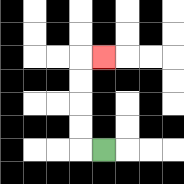{'start': '[4, 6]', 'end': '[4, 2]', 'path_directions': 'L,U,U,U,U,R', 'path_coordinates': '[[4, 6], [3, 6], [3, 5], [3, 4], [3, 3], [3, 2], [4, 2]]'}